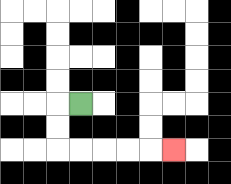{'start': '[3, 4]', 'end': '[7, 6]', 'path_directions': 'L,D,D,R,R,R,R,R', 'path_coordinates': '[[3, 4], [2, 4], [2, 5], [2, 6], [3, 6], [4, 6], [5, 6], [6, 6], [7, 6]]'}